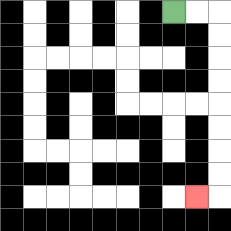{'start': '[7, 0]', 'end': '[8, 8]', 'path_directions': 'R,R,D,D,D,D,D,D,D,D,L', 'path_coordinates': '[[7, 0], [8, 0], [9, 0], [9, 1], [9, 2], [9, 3], [9, 4], [9, 5], [9, 6], [9, 7], [9, 8], [8, 8]]'}